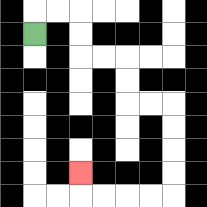{'start': '[1, 1]', 'end': '[3, 7]', 'path_directions': 'U,R,R,D,D,R,R,D,D,R,R,D,D,D,D,L,L,L,L,U', 'path_coordinates': '[[1, 1], [1, 0], [2, 0], [3, 0], [3, 1], [3, 2], [4, 2], [5, 2], [5, 3], [5, 4], [6, 4], [7, 4], [7, 5], [7, 6], [7, 7], [7, 8], [6, 8], [5, 8], [4, 8], [3, 8], [3, 7]]'}